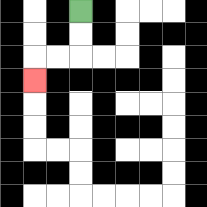{'start': '[3, 0]', 'end': '[1, 3]', 'path_directions': 'D,D,L,L,D', 'path_coordinates': '[[3, 0], [3, 1], [3, 2], [2, 2], [1, 2], [1, 3]]'}